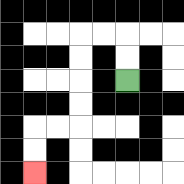{'start': '[5, 3]', 'end': '[1, 7]', 'path_directions': 'U,U,L,L,D,D,D,D,L,L,D,D', 'path_coordinates': '[[5, 3], [5, 2], [5, 1], [4, 1], [3, 1], [3, 2], [3, 3], [3, 4], [3, 5], [2, 5], [1, 5], [1, 6], [1, 7]]'}